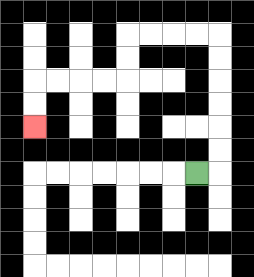{'start': '[8, 7]', 'end': '[1, 5]', 'path_directions': 'R,U,U,U,U,U,U,L,L,L,L,D,D,L,L,L,L,D,D', 'path_coordinates': '[[8, 7], [9, 7], [9, 6], [9, 5], [9, 4], [9, 3], [9, 2], [9, 1], [8, 1], [7, 1], [6, 1], [5, 1], [5, 2], [5, 3], [4, 3], [3, 3], [2, 3], [1, 3], [1, 4], [1, 5]]'}